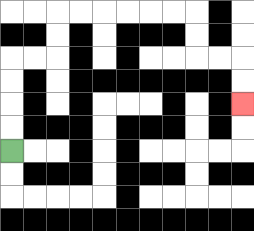{'start': '[0, 6]', 'end': '[10, 4]', 'path_directions': 'U,U,U,U,R,R,U,U,R,R,R,R,R,R,D,D,R,R,D,D', 'path_coordinates': '[[0, 6], [0, 5], [0, 4], [0, 3], [0, 2], [1, 2], [2, 2], [2, 1], [2, 0], [3, 0], [4, 0], [5, 0], [6, 0], [7, 0], [8, 0], [8, 1], [8, 2], [9, 2], [10, 2], [10, 3], [10, 4]]'}